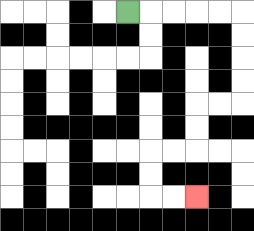{'start': '[5, 0]', 'end': '[8, 8]', 'path_directions': 'R,R,R,R,R,D,D,D,D,L,L,D,D,L,L,D,D,R,R', 'path_coordinates': '[[5, 0], [6, 0], [7, 0], [8, 0], [9, 0], [10, 0], [10, 1], [10, 2], [10, 3], [10, 4], [9, 4], [8, 4], [8, 5], [8, 6], [7, 6], [6, 6], [6, 7], [6, 8], [7, 8], [8, 8]]'}